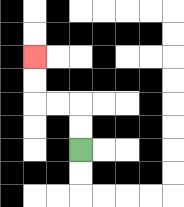{'start': '[3, 6]', 'end': '[1, 2]', 'path_directions': 'U,U,L,L,U,U', 'path_coordinates': '[[3, 6], [3, 5], [3, 4], [2, 4], [1, 4], [1, 3], [1, 2]]'}